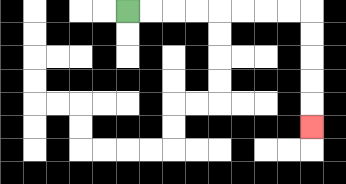{'start': '[5, 0]', 'end': '[13, 5]', 'path_directions': 'R,R,R,R,R,R,R,R,D,D,D,D,D', 'path_coordinates': '[[5, 0], [6, 0], [7, 0], [8, 0], [9, 0], [10, 0], [11, 0], [12, 0], [13, 0], [13, 1], [13, 2], [13, 3], [13, 4], [13, 5]]'}